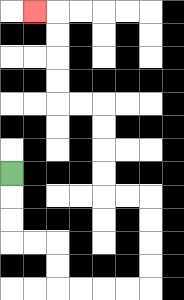{'start': '[0, 7]', 'end': '[1, 0]', 'path_directions': 'D,D,D,R,R,D,D,R,R,R,R,U,U,U,U,L,L,U,U,U,U,L,L,U,U,U,U,L', 'path_coordinates': '[[0, 7], [0, 8], [0, 9], [0, 10], [1, 10], [2, 10], [2, 11], [2, 12], [3, 12], [4, 12], [5, 12], [6, 12], [6, 11], [6, 10], [6, 9], [6, 8], [5, 8], [4, 8], [4, 7], [4, 6], [4, 5], [4, 4], [3, 4], [2, 4], [2, 3], [2, 2], [2, 1], [2, 0], [1, 0]]'}